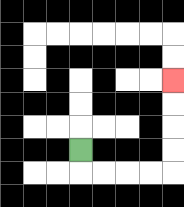{'start': '[3, 6]', 'end': '[7, 3]', 'path_directions': 'D,R,R,R,R,U,U,U,U', 'path_coordinates': '[[3, 6], [3, 7], [4, 7], [5, 7], [6, 7], [7, 7], [7, 6], [7, 5], [7, 4], [7, 3]]'}